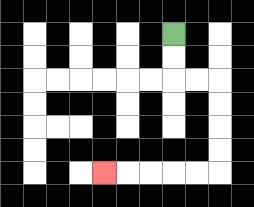{'start': '[7, 1]', 'end': '[4, 7]', 'path_directions': 'D,D,R,R,D,D,D,D,L,L,L,L,L', 'path_coordinates': '[[7, 1], [7, 2], [7, 3], [8, 3], [9, 3], [9, 4], [9, 5], [9, 6], [9, 7], [8, 7], [7, 7], [6, 7], [5, 7], [4, 7]]'}